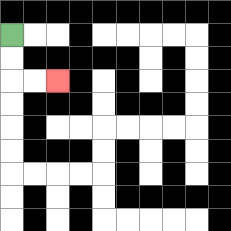{'start': '[0, 1]', 'end': '[2, 3]', 'path_directions': 'D,D,R,R', 'path_coordinates': '[[0, 1], [0, 2], [0, 3], [1, 3], [2, 3]]'}